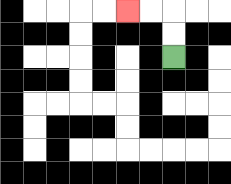{'start': '[7, 2]', 'end': '[5, 0]', 'path_directions': 'U,U,L,L', 'path_coordinates': '[[7, 2], [7, 1], [7, 0], [6, 0], [5, 0]]'}